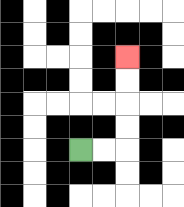{'start': '[3, 6]', 'end': '[5, 2]', 'path_directions': 'R,R,U,U,U,U', 'path_coordinates': '[[3, 6], [4, 6], [5, 6], [5, 5], [5, 4], [5, 3], [5, 2]]'}